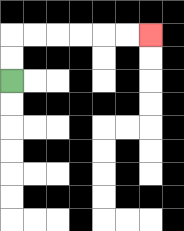{'start': '[0, 3]', 'end': '[6, 1]', 'path_directions': 'U,U,R,R,R,R,R,R', 'path_coordinates': '[[0, 3], [0, 2], [0, 1], [1, 1], [2, 1], [3, 1], [4, 1], [5, 1], [6, 1]]'}